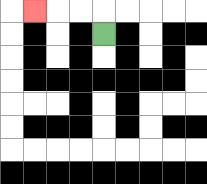{'start': '[4, 1]', 'end': '[1, 0]', 'path_directions': 'U,L,L,L', 'path_coordinates': '[[4, 1], [4, 0], [3, 0], [2, 0], [1, 0]]'}